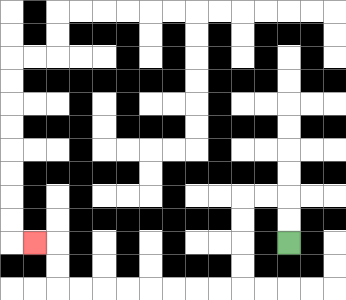{'start': '[12, 10]', 'end': '[1, 10]', 'path_directions': 'U,U,L,L,D,D,D,D,L,L,L,L,L,L,L,L,U,U,L', 'path_coordinates': '[[12, 10], [12, 9], [12, 8], [11, 8], [10, 8], [10, 9], [10, 10], [10, 11], [10, 12], [9, 12], [8, 12], [7, 12], [6, 12], [5, 12], [4, 12], [3, 12], [2, 12], [2, 11], [2, 10], [1, 10]]'}